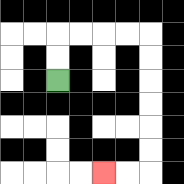{'start': '[2, 3]', 'end': '[4, 7]', 'path_directions': 'U,U,R,R,R,R,D,D,D,D,D,D,L,L', 'path_coordinates': '[[2, 3], [2, 2], [2, 1], [3, 1], [4, 1], [5, 1], [6, 1], [6, 2], [6, 3], [6, 4], [6, 5], [6, 6], [6, 7], [5, 7], [4, 7]]'}